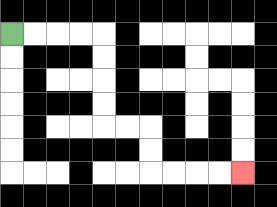{'start': '[0, 1]', 'end': '[10, 7]', 'path_directions': 'R,R,R,R,D,D,D,D,R,R,D,D,R,R,R,R', 'path_coordinates': '[[0, 1], [1, 1], [2, 1], [3, 1], [4, 1], [4, 2], [4, 3], [4, 4], [4, 5], [5, 5], [6, 5], [6, 6], [6, 7], [7, 7], [8, 7], [9, 7], [10, 7]]'}